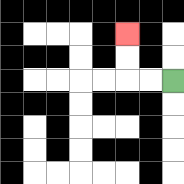{'start': '[7, 3]', 'end': '[5, 1]', 'path_directions': 'L,L,U,U', 'path_coordinates': '[[7, 3], [6, 3], [5, 3], [5, 2], [5, 1]]'}